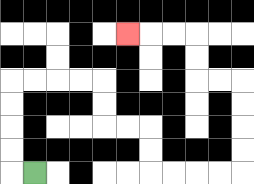{'start': '[1, 7]', 'end': '[5, 1]', 'path_directions': 'L,U,U,U,U,R,R,R,R,D,D,R,R,D,D,R,R,R,R,U,U,U,U,L,L,U,U,L,L,L', 'path_coordinates': '[[1, 7], [0, 7], [0, 6], [0, 5], [0, 4], [0, 3], [1, 3], [2, 3], [3, 3], [4, 3], [4, 4], [4, 5], [5, 5], [6, 5], [6, 6], [6, 7], [7, 7], [8, 7], [9, 7], [10, 7], [10, 6], [10, 5], [10, 4], [10, 3], [9, 3], [8, 3], [8, 2], [8, 1], [7, 1], [6, 1], [5, 1]]'}